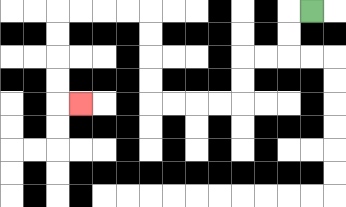{'start': '[13, 0]', 'end': '[3, 4]', 'path_directions': 'L,D,D,L,L,D,D,L,L,L,L,U,U,U,U,L,L,L,L,D,D,D,D,R', 'path_coordinates': '[[13, 0], [12, 0], [12, 1], [12, 2], [11, 2], [10, 2], [10, 3], [10, 4], [9, 4], [8, 4], [7, 4], [6, 4], [6, 3], [6, 2], [6, 1], [6, 0], [5, 0], [4, 0], [3, 0], [2, 0], [2, 1], [2, 2], [2, 3], [2, 4], [3, 4]]'}